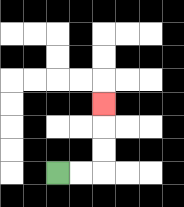{'start': '[2, 7]', 'end': '[4, 4]', 'path_directions': 'R,R,U,U,U', 'path_coordinates': '[[2, 7], [3, 7], [4, 7], [4, 6], [4, 5], [4, 4]]'}